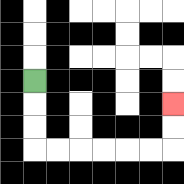{'start': '[1, 3]', 'end': '[7, 4]', 'path_directions': 'D,D,D,R,R,R,R,R,R,U,U', 'path_coordinates': '[[1, 3], [1, 4], [1, 5], [1, 6], [2, 6], [3, 6], [4, 6], [5, 6], [6, 6], [7, 6], [7, 5], [7, 4]]'}